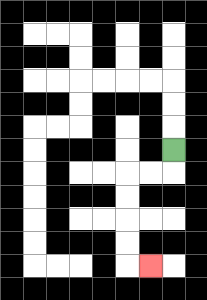{'start': '[7, 6]', 'end': '[6, 11]', 'path_directions': 'D,L,L,D,D,D,D,R', 'path_coordinates': '[[7, 6], [7, 7], [6, 7], [5, 7], [5, 8], [5, 9], [5, 10], [5, 11], [6, 11]]'}